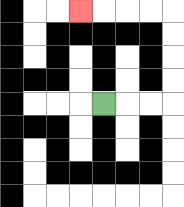{'start': '[4, 4]', 'end': '[3, 0]', 'path_directions': 'R,R,R,U,U,U,U,L,L,L,L', 'path_coordinates': '[[4, 4], [5, 4], [6, 4], [7, 4], [7, 3], [7, 2], [7, 1], [7, 0], [6, 0], [5, 0], [4, 0], [3, 0]]'}